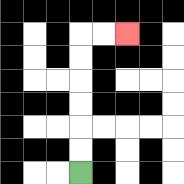{'start': '[3, 7]', 'end': '[5, 1]', 'path_directions': 'U,U,U,U,U,U,R,R', 'path_coordinates': '[[3, 7], [3, 6], [3, 5], [3, 4], [3, 3], [3, 2], [3, 1], [4, 1], [5, 1]]'}